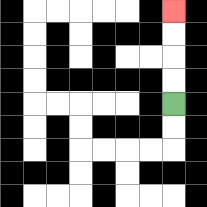{'start': '[7, 4]', 'end': '[7, 0]', 'path_directions': 'U,U,U,U', 'path_coordinates': '[[7, 4], [7, 3], [7, 2], [7, 1], [7, 0]]'}